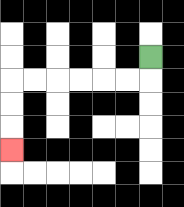{'start': '[6, 2]', 'end': '[0, 6]', 'path_directions': 'D,L,L,L,L,L,L,D,D,D', 'path_coordinates': '[[6, 2], [6, 3], [5, 3], [4, 3], [3, 3], [2, 3], [1, 3], [0, 3], [0, 4], [0, 5], [0, 6]]'}